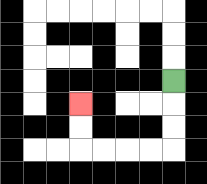{'start': '[7, 3]', 'end': '[3, 4]', 'path_directions': 'D,D,D,L,L,L,L,U,U', 'path_coordinates': '[[7, 3], [7, 4], [7, 5], [7, 6], [6, 6], [5, 6], [4, 6], [3, 6], [3, 5], [3, 4]]'}